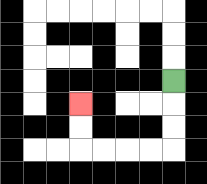{'start': '[7, 3]', 'end': '[3, 4]', 'path_directions': 'D,D,D,L,L,L,L,U,U', 'path_coordinates': '[[7, 3], [7, 4], [7, 5], [7, 6], [6, 6], [5, 6], [4, 6], [3, 6], [3, 5], [3, 4]]'}